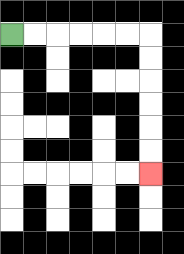{'start': '[0, 1]', 'end': '[6, 7]', 'path_directions': 'R,R,R,R,R,R,D,D,D,D,D,D', 'path_coordinates': '[[0, 1], [1, 1], [2, 1], [3, 1], [4, 1], [5, 1], [6, 1], [6, 2], [6, 3], [6, 4], [6, 5], [6, 6], [6, 7]]'}